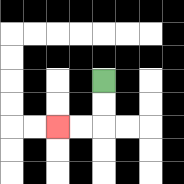{'start': '[4, 3]', 'end': '[2, 5]', 'path_directions': 'D,D,L,L', 'path_coordinates': '[[4, 3], [4, 4], [4, 5], [3, 5], [2, 5]]'}